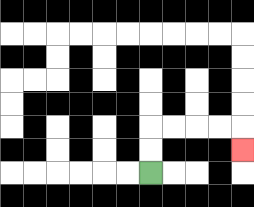{'start': '[6, 7]', 'end': '[10, 6]', 'path_directions': 'U,U,R,R,R,R,D', 'path_coordinates': '[[6, 7], [6, 6], [6, 5], [7, 5], [8, 5], [9, 5], [10, 5], [10, 6]]'}